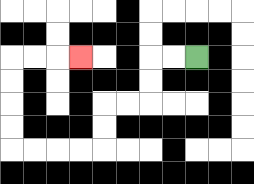{'start': '[8, 2]', 'end': '[3, 2]', 'path_directions': 'L,L,D,D,L,L,D,D,L,L,L,L,U,U,U,U,R,R,R', 'path_coordinates': '[[8, 2], [7, 2], [6, 2], [6, 3], [6, 4], [5, 4], [4, 4], [4, 5], [4, 6], [3, 6], [2, 6], [1, 6], [0, 6], [0, 5], [0, 4], [0, 3], [0, 2], [1, 2], [2, 2], [3, 2]]'}